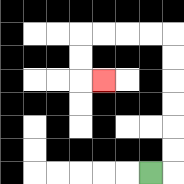{'start': '[6, 7]', 'end': '[4, 3]', 'path_directions': 'R,U,U,U,U,U,U,L,L,L,L,D,D,R', 'path_coordinates': '[[6, 7], [7, 7], [7, 6], [7, 5], [7, 4], [7, 3], [7, 2], [7, 1], [6, 1], [5, 1], [4, 1], [3, 1], [3, 2], [3, 3], [4, 3]]'}